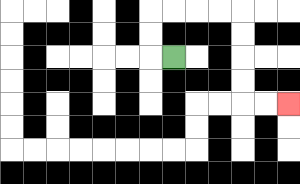{'start': '[7, 2]', 'end': '[12, 4]', 'path_directions': 'L,U,U,R,R,R,R,D,D,D,D,R,R', 'path_coordinates': '[[7, 2], [6, 2], [6, 1], [6, 0], [7, 0], [8, 0], [9, 0], [10, 0], [10, 1], [10, 2], [10, 3], [10, 4], [11, 4], [12, 4]]'}